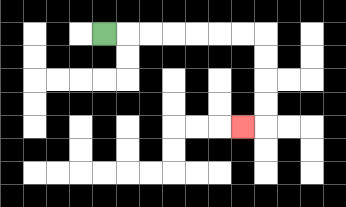{'start': '[4, 1]', 'end': '[10, 5]', 'path_directions': 'R,R,R,R,R,R,R,D,D,D,D,L', 'path_coordinates': '[[4, 1], [5, 1], [6, 1], [7, 1], [8, 1], [9, 1], [10, 1], [11, 1], [11, 2], [11, 3], [11, 4], [11, 5], [10, 5]]'}